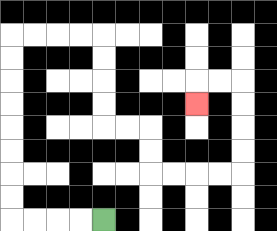{'start': '[4, 9]', 'end': '[8, 4]', 'path_directions': 'L,L,L,L,U,U,U,U,U,U,U,U,R,R,R,R,D,D,D,D,R,R,D,D,R,R,R,R,U,U,U,U,L,L,D', 'path_coordinates': '[[4, 9], [3, 9], [2, 9], [1, 9], [0, 9], [0, 8], [0, 7], [0, 6], [0, 5], [0, 4], [0, 3], [0, 2], [0, 1], [1, 1], [2, 1], [3, 1], [4, 1], [4, 2], [4, 3], [4, 4], [4, 5], [5, 5], [6, 5], [6, 6], [6, 7], [7, 7], [8, 7], [9, 7], [10, 7], [10, 6], [10, 5], [10, 4], [10, 3], [9, 3], [8, 3], [8, 4]]'}